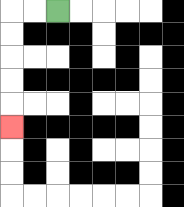{'start': '[2, 0]', 'end': '[0, 5]', 'path_directions': 'L,L,D,D,D,D,D', 'path_coordinates': '[[2, 0], [1, 0], [0, 0], [0, 1], [0, 2], [0, 3], [0, 4], [0, 5]]'}